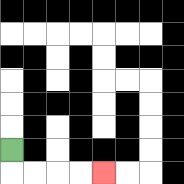{'start': '[0, 6]', 'end': '[4, 7]', 'path_directions': 'D,R,R,R,R', 'path_coordinates': '[[0, 6], [0, 7], [1, 7], [2, 7], [3, 7], [4, 7]]'}